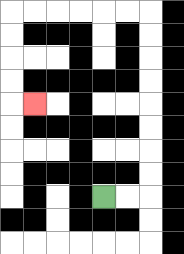{'start': '[4, 8]', 'end': '[1, 4]', 'path_directions': 'R,R,U,U,U,U,U,U,U,U,L,L,L,L,L,L,D,D,D,D,R', 'path_coordinates': '[[4, 8], [5, 8], [6, 8], [6, 7], [6, 6], [6, 5], [6, 4], [6, 3], [6, 2], [6, 1], [6, 0], [5, 0], [4, 0], [3, 0], [2, 0], [1, 0], [0, 0], [0, 1], [0, 2], [0, 3], [0, 4], [1, 4]]'}